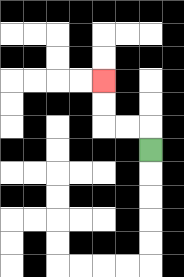{'start': '[6, 6]', 'end': '[4, 3]', 'path_directions': 'U,L,L,U,U', 'path_coordinates': '[[6, 6], [6, 5], [5, 5], [4, 5], [4, 4], [4, 3]]'}